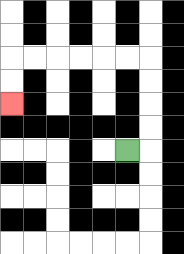{'start': '[5, 6]', 'end': '[0, 4]', 'path_directions': 'R,U,U,U,U,L,L,L,L,L,L,D,D', 'path_coordinates': '[[5, 6], [6, 6], [6, 5], [6, 4], [6, 3], [6, 2], [5, 2], [4, 2], [3, 2], [2, 2], [1, 2], [0, 2], [0, 3], [0, 4]]'}